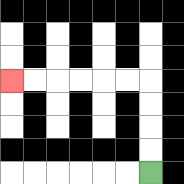{'start': '[6, 7]', 'end': '[0, 3]', 'path_directions': 'U,U,U,U,L,L,L,L,L,L', 'path_coordinates': '[[6, 7], [6, 6], [6, 5], [6, 4], [6, 3], [5, 3], [4, 3], [3, 3], [2, 3], [1, 3], [0, 3]]'}